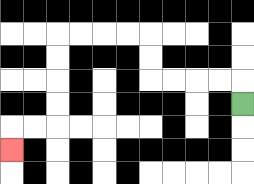{'start': '[10, 4]', 'end': '[0, 6]', 'path_directions': 'U,L,L,L,L,U,U,L,L,L,L,D,D,D,D,L,L,D', 'path_coordinates': '[[10, 4], [10, 3], [9, 3], [8, 3], [7, 3], [6, 3], [6, 2], [6, 1], [5, 1], [4, 1], [3, 1], [2, 1], [2, 2], [2, 3], [2, 4], [2, 5], [1, 5], [0, 5], [0, 6]]'}